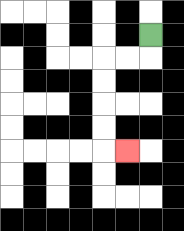{'start': '[6, 1]', 'end': '[5, 6]', 'path_directions': 'D,L,L,D,D,D,D,R', 'path_coordinates': '[[6, 1], [6, 2], [5, 2], [4, 2], [4, 3], [4, 4], [4, 5], [4, 6], [5, 6]]'}